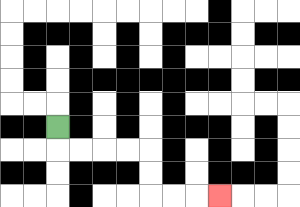{'start': '[2, 5]', 'end': '[9, 8]', 'path_directions': 'D,R,R,R,R,D,D,R,R,R', 'path_coordinates': '[[2, 5], [2, 6], [3, 6], [4, 6], [5, 6], [6, 6], [6, 7], [6, 8], [7, 8], [8, 8], [9, 8]]'}